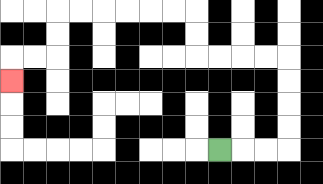{'start': '[9, 6]', 'end': '[0, 3]', 'path_directions': 'R,R,R,U,U,U,U,L,L,L,L,U,U,L,L,L,L,L,L,D,D,L,L,D', 'path_coordinates': '[[9, 6], [10, 6], [11, 6], [12, 6], [12, 5], [12, 4], [12, 3], [12, 2], [11, 2], [10, 2], [9, 2], [8, 2], [8, 1], [8, 0], [7, 0], [6, 0], [5, 0], [4, 0], [3, 0], [2, 0], [2, 1], [2, 2], [1, 2], [0, 2], [0, 3]]'}